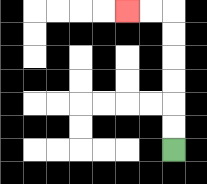{'start': '[7, 6]', 'end': '[5, 0]', 'path_directions': 'U,U,U,U,U,U,L,L', 'path_coordinates': '[[7, 6], [7, 5], [7, 4], [7, 3], [7, 2], [7, 1], [7, 0], [6, 0], [5, 0]]'}